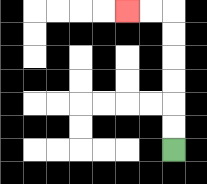{'start': '[7, 6]', 'end': '[5, 0]', 'path_directions': 'U,U,U,U,U,U,L,L', 'path_coordinates': '[[7, 6], [7, 5], [7, 4], [7, 3], [7, 2], [7, 1], [7, 0], [6, 0], [5, 0]]'}